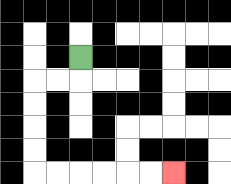{'start': '[3, 2]', 'end': '[7, 7]', 'path_directions': 'D,L,L,D,D,D,D,R,R,R,R,R,R', 'path_coordinates': '[[3, 2], [3, 3], [2, 3], [1, 3], [1, 4], [1, 5], [1, 6], [1, 7], [2, 7], [3, 7], [4, 7], [5, 7], [6, 7], [7, 7]]'}